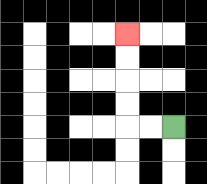{'start': '[7, 5]', 'end': '[5, 1]', 'path_directions': 'L,L,U,U,U,U', 'path_coordinates': '[[7, 5], [6, 5], [5, 5], [5, 4], [5, 3], [5, 2], [5, 1]]'}